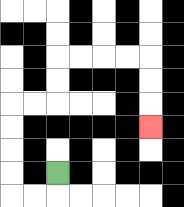{'start': '[2, 7]', 'end': '[6, 5]', 'path_directions': 'D,L,L,U,U,U,U,R,R,U,U,R,R,R,R,D,D,D', 'path_coordinates': '[[2, 7], [2, 8], [1, 8], [0, 8], [0, 7], [0, 6], [0, 5], [0, 4], [1, 4], [2, 4], [2, 3], [2, 2], [3, 2], [4, 2], [5, 2], [6, 2], [6, 3], [6, 4], [6, 5]]'}